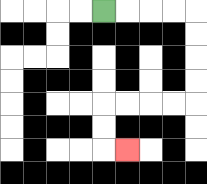{'start': '[4, 0]', 'end': '[5, 6]', 'path_directions': 'R,R,R,R,D,D,D,D,L,L,L,L,D,D,R', 'path_coordinates': '[[4, 0], [5, 0], [6, 0], [7, 0], [8, 0], [8, 1], [8, 2], [8, 3], [8, 4], [7, 4], [6, 4], [5, 4], [4, 4], [4, 5], [4, 6], [5, 6]]'}